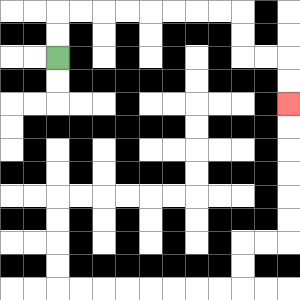{'start': '[2, 2]', 'end': '[12, 4]', 'path_directions': 'U,U,R,R,R,R,R,R,R,R,D,D,R,R,D,D', 'path_coordinates': '[[2, 2], [2, 1], [2, 0], [3, 0], [4, 0], [5, 0], [6, 0], [7, 0], [8, 0], [9, 0], [10, 0], [10, 1], [10, 2], [11, 2], [12, 2], [12, 3], [12, 4]]'}